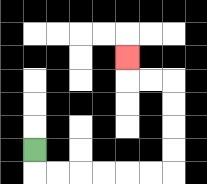{'start': '[1, 6]', 'end': '[5, 2]', 'path_directions': 'D,R,R,R,R,R,R,U,U,U,U,L,L,U', 'path_coordinates': '[[1, 6], [1, 7], [2, 7], [3, 7], [4, 7], [5, 7], [6, 7], [7, 7], [7, 6], [7, 5], [7, 4], [7, 3], [6, 3], [5, 3], [5, 2]]'}